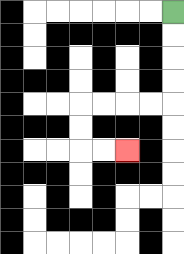{'start': '[7, 0]', 'end': '[5, 6]', 'path_directions': 'D,D,D,D,L,L,L,L,D,D,R,R', 'path_coordinates': '[[7, 0], [7, 1], [7, 2], [7, 3], [7, 4], [6, 4], [5, 4], [4, 4], [3, 4], [3, 5], [3, 6], [4, 6], [5, 6]]'}